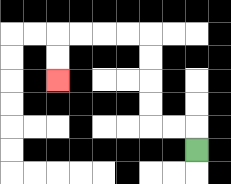{'start': '[8, 6]', 'end': '[2, 3]', 'path_directions': 'U,L,L,U,U,U,U,L,L,L,L,D,D', 'path_coordinates': '[[8, 6], [8, 5], [7, 5], [6, 5], [6, 4], [6, 3], [6, 2], [6, 1], [5, 1], [4, 1], [3, 1], [2, 1], [2, 2], [2, 3]]'}